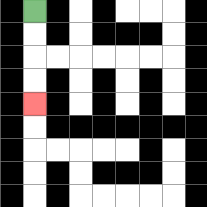{'start': '[1, 0]', 'end': '[1, 4]', 'path_directions': 'D,D,D,D', 'path_coordinates': '[[1, 0], [1, 1], [1, 2], [1, 3], [1, 4]]'}